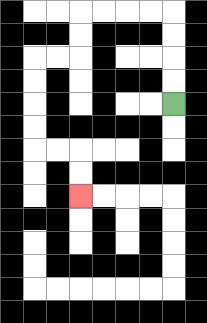{'start': '[7, 4]', 'end': '[3, 8]', 'path_directions': 'U,U,U,U,L,L,L,L,D,D,L,L,D,D,D,D,R,R,D,D', 'path_coordinates': '[[7, 4], [7, 3], [7, 2], [7, 1], [7, 0], [6, 0], [5, 0], [4, 0], [3, 0], [3, 1], [3, 2], [2, 2], [1, 2], [1, 3], [1, 4], [1, 5], [1, 6], [2, 6], [3, 6], [3, 7], [3, 8]]'}